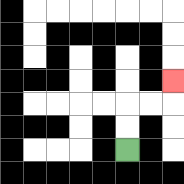{'start': '[5, 6]', 'end': '[7, 3]', 'path_directions': 'U,U,R,R,U', 'path_coordinates': '[[5, 6], [5, 5], [5, 4], [6, 4], [7, 4], [7, 3]]'}